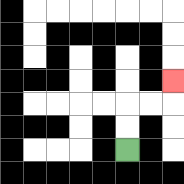{'start': '[5, 6]', 'end': '[7, 3]', 'path_directions': 'U,U,R,R,U', 'path_coordinates': '[[5, 6], [5, 5], [5, 4], [6, 4], [7, 4], [7, 3]]'}